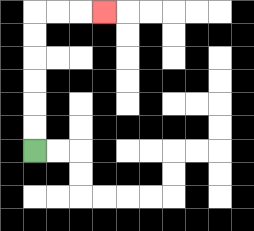{'start': '[1, 6]', 'end': '[4, 0]', 'path_directions': 'U,U,U,U,U,U,R,R,R', 'path_coordinates': '[[1, 6], [1, 5], [1, 4], [1, 3], [1, 2], [1, 1], [1, 0], [2, 0], [3, 0], [4, 0]]'}